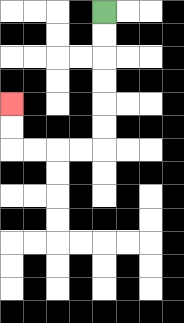{'start': '[4, 0]', 'end': '[0, 4]', 'path_directions': 'D,D,D,D,D,D,L,L,L,L,U,U', 'path_coordinates': '[[4, 0], [4, 1], [4, 2], [4, 3], [4, 4], [4, 5], [4, 6], [3, 6], [2, 6], [1, 6], [0, 6], [0, 5], [0, 4]]'}